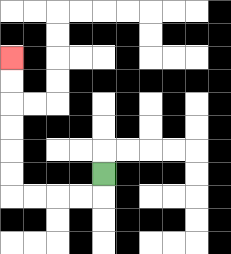{'start': '[4, 7]', 'end': '[0, 2]', 'path_directions': 'D,L,L,L,L,U,U,U,U,U,U', 'path_coordinates': '[[4, 7], [4, 8], [3, 8], [2, 8], [1, 8], [0, 8], [0, 7], [0, 6], [0, 5], [0, 4], [0, 3], [0, 2]]'}